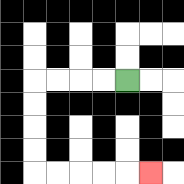{'start': '[5, 3]', 'end': '[6, 7]', 'path_directions': 'L,L,L,L,D,D,D,D,R,R,R,R,R', 'path_coordinates': '[[5, 3], [4, 3], [3, 3], [2, 3], [1, 3], [1, 4], [1, 5], [1, 6], [1, 7], [2, 7], [3, 7], [4, 7], [5, 7], [6, 7]]'}